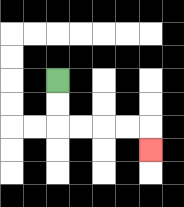{'start': '[2, 3]', 'end': '[6, 6]', 'path_directions': 'D,D,R,R,R,R,D', 'path_coordinates': '[[2, 3], [2, 4], [2, 5], [3, 5], [4, 5], [5, 5], [6, 5], [6, 6]]'}